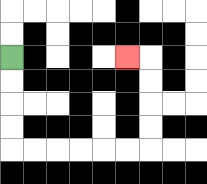{'start': '[0, 2]', 'end': '[5, 2]', 'path_directions': 'D,D,D,D,R,R,R,R,R,R,U,U,U,U,L', 'path_coordinates': '[[0, 2], [0, 3], [0, 4], [0, 5], [0, 6], [1, 6], [2, 6], [3, 6], [4, 6], [5, 6], [6, 6], [6, 5], [6, 4], [6, 3], [6, 2], [5, 2]]'}